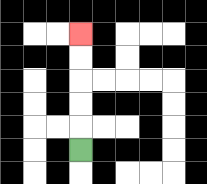{'start': '[3, 6]', 'end': '[3, 1]', 'path_directions': 'U,U,U,U,U', 'path_coordinates': '[[3, 6], [3, 5], [3, 4], [3, 3], [3, 2], [3, 1]]'}